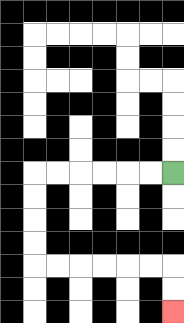{'start': '[7, 7]', 'end': '[7, 13]', 'path_directions': 'L,L,L,L,L,L,D,D,D,D,R,R,R,R,R,R,D,D', 'path_coordinates': '[[7, 7], [6, 7], [5, 7], [4, 7], [3, 7], [2, 7], [1, 7], [1, 8], [1, 9], [1, 10], [1, 11], [2, 11], [3, 11], [4, 11], [5, 11], [6, 11], [7, 11], [7, 12], [7, 13]]'}